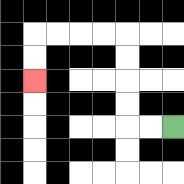{'start': '[7, 5]', 'end': '[1, 3]', 'path_directions': 'L,L,U,U,U,U,L,L,L,L,D,D', 'path_coordinates': '[[7, 5], [6, 5], [5, 5], [5, 4], [5, 3], [5, 2], [5, 1], [4, 1], [3, 1], [2, 1], [1, 1], [1, 2], [1, 3]]'}